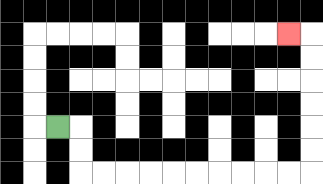{'start': '[2, 5]', 'end': '[12, 1]', 'path_directions': 'R,D,D,R,R,R,R,R,R,R,R,R,R,U,U,U,U,U,U,L', 'path_coordinates': '[[2, 5], [3, 5], [3, 6], [3, 7], [4, 7], [5, 7], [6, 7], [7, 7], [8, 7], [9, 7], [10, 7], [11, 7], [12, 7], [13, 7], [13, 6], [13, 5], [13, 4], [13, 3], [13, 2], [13, 1], [12, 1]]'}